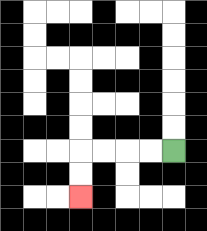{'start': '[7, 6]', 'end': '[3, 8]', 'path_directions': 'L,L,L,L,D,D', 'path_coordinates': '[[7, 6], [6, 6], [5, 6], [4, 6], [3, 6], [3, 7], [3, 8]]'}